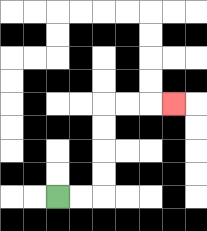{'start': '[2, 8]', 'end': '[7, 4]', 'path_directions': 'R,R,U,U,U,U,R,R,R', 'path_coordinates': '[[2, 8], [3, 8], [4, 8], [4, 7], [4, 6], [4, 5], [4, 4], [5, 4], [6, 4], [7, 4]]'}